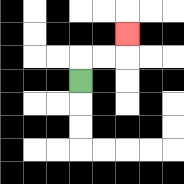{'start': '[3, 3]', 'end': '[5, 1]', 'path_directions': 'U,R,R,U', 'path_coordinates': '[[3, 3], [3, 2], [4, 2], [5, 2], [5, 1]]'}